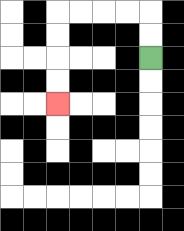{'start': '[6, 2]', 'end': '[2, 4]', 'path_directions': 'U,U,L,L,L,L,D,D,D,D', 'path_coordinates': '[[6, 2], [6, 1], [6, 0], [5, 0], [4, 0], [3, 0], [2, 0], [2, 1], [2, 2], [2, 3], [2, 4]]'}